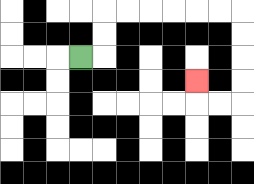{'start': '[3, 2]', 'end': '[8, 3]', 'path_directions': 'R,U,U,R,R,R,R,R,R,D,D,D,D,L,L,U', 'path_coordinates': '[[3, 2], [4, 2], [4, 1], [4, 0], [5, 0], [6, 0], [7, 0], [8, 0], [9, 0], [10, 0], [10, 1], [10, 2], [10, 3], [10, 4], [9, 4], [8, 4], [8, 3]]'}